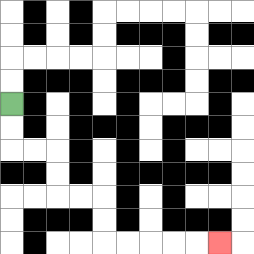{'start': '[0, 4]', 'end': '[9, 10]', 'path_directions': 'D,D,R,R,D,D,R,R,D,D,R,R,R,R,R', 'path_coordinates': '[[0, 4], [0, 5], [0, 6], [1, 6], [2, 6], [2, 7], [2, 8], [3, 8], [4, 8], [4, 9], [4, 10], [5, 10], [6, 10], [7, 10], [8, 10], [9, 10]]'}